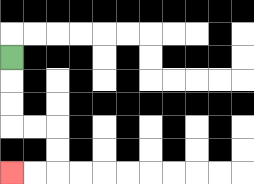{'start': '[0, 2]', 'end': '[0, 7]', 'path_directions': 'D,D,D,R,R,D,D,L,L', 'path_coordinates': '[[0, 2], [0, 3], [0, 4], [0, 5], [1, 5], [2, 5], [2, 6], [2, 7], [1, 7], [0, 7]]'}